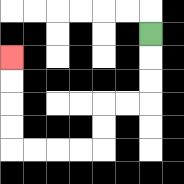{'start': '[6, 1]', 'end': '[0, 2]', 'path_directions': 'D,D,D,L,L,D,D,L,L,L,L,U,U,U,U', 'path_coordinates': '[[6, 1], [6, 2], [6, 3], [6, 4], [5, 4], [4, 4], [4, 5], [4, 6], [3, 6], [2, 6], [1, 6], [0, 6], [0, 5], [0, 4], [0, 3], [0, 2]]'}